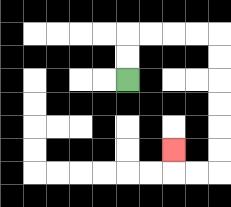{'start': '[5, 3]', 'end': '[7, 6]', 'path_directions': 'U,U,R,R,R,R,D,D,D,D,D,D,L,L,U', 'path_coordinates': '[[5, 3], [5, 2], [5, 1], [6, 1], [7, 1], [8, 1], [9, 1], [9, 2], [9, 3], [9, 4], [9, 5], [9, 6], [9, 7], [8, 7], [7, 7], [7, 6]]'}